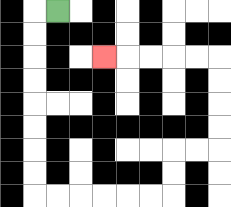{'start': '[2, 0]', 'end': '[4, 2]', 'path_directions': 'L,D,D,D,D,D,D,D,D,R,R,R,R,R,R,U,U,R,R,U,U,U,U,L,L,L,L,L', 'path_coordinates': '[[2, 0], [1, 0], [1, 1], [1, 2], [1, 3], [1, 4], [1, 5], [1, 6], [1, 7], [1, 8], [2, 8], [3, 8], [4, 8], [5, 8], [6, 8], [7, 8], [7, 7], [7, 6], [8, 6], [9, 6], [9, 5], [9, 4], [9, 3], [9, 2], [8, 2], [7, 2], [6, 2], [5, 2], [4, 2]]'}